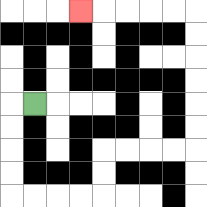{'start': '[1, 4]', 'end': '[3, 0]', 'path_directions': 'L,D,D,D,D,R,R,R,R,U,U,R,R,R,R,U,U,U,U,U,U,L,L,L,L,L', 'path_coordinates': '[[1, 4], [0, 4], [0, 5], [0, 6], [0, 7], [0, 8], [1, 8], [2, 8], [3, 8], [4, 8], [4, 7], [4, 6], [5, 6], [6, 6], [7, 6], [8, 6], [8, 5], [8, 4], [8, 3], [8, 2], [8, 1], [8, 0], [7, 0], [6, 0], [5, 0], [4, 0], [3, 0]]'}